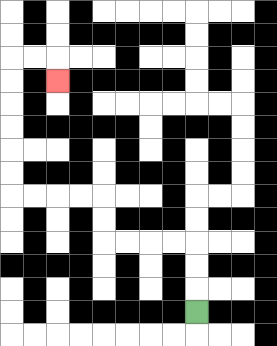{'start': '[8, 13]', 'end': '[2, 3]', 'path_directions': 'U,U,U,L,L,L,L,U,U,L,L,L,L,U,U,U,U,U,U,R,R,D', 'path_coordinates': '[[8, 13], [8, 12], [8, 11], [8, 10], [7, 10], [6, 10], [5, 10], [4, 10], [4, 9], [4, 8], [3, 8], [2, 8], [1, 8], [0, 8], [0, 7], [0, 6], [0, 5], [0, 4], [0, 3], [0, 2], [1, 2], [2, 2], [2, 3]]'}